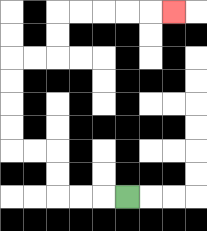{'start': '[5, 8]', 'end': '[7, 0]', 'path_directions': 'L,L,L,U,U,L,L,U,U,U,U,R,R,U,U,R,R,R,R,R', 'path_coordinates': '[[5, 8], [4, 8], [3, 8], [2, 8], [2, 7], [2, 6], [1, 6], [0, 6], [0, 5], [0, 4], [0, 3], [0, 2], [1, 2], [2, 2], [2, 1], [2, 0], [3, 0], [4, 0], [5, 0], [6, 0], [7, 0]]'}